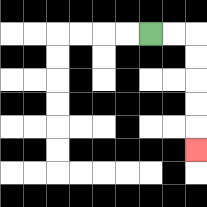{'start': '[6, 1]', 'end': '[8, 6]', 'path_directions': 'R,R,D,D,D,D,D', 'path_coordinates': '[[6, 1], [7, 1], [8, 1], [8, 2], [8, 3], [8, 4], [8, 5], [8, 6]]'}